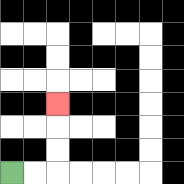{'start': '[0, 7]', 'end': '[2, 4]', 'path_directions': 'R,R,U,U,U', 'path_coordinates': '[[0, 7], [1, 7], [2, 7], [2, 6], [2, 5], [2, 4]]'}